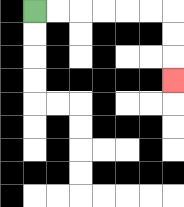{'start': '[1, 0]', 'end': '[7, 3]', 'path_directions': 'R,R,R,R,R,R,D,D,D', 'path_coordinates': '[[1, 0], [2, 0], [3, 0], [4, 0], [5, 0], [6, 0], [7, 0], [7, 1], [7, 2], [7, 3]]'}